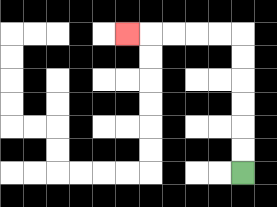{'start': '[10, 7]', 'end': '[5, 1]', 'path_directions': 'U,U,U,U,U,U,L,L,L,L,L', 'path_coordinates': '[[10, 7], [10, 6], [10, 5], [10, 4], [10, 3], [10, 2], [10, 1], [9, 1], [8, 1], [7, 1], [6, 1], [5, 1]]'}